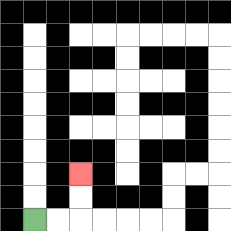{'start': '[1, 9]', 'end': '[3, 7]', 'path_directions': 'R,R,U,U', 'path_coordinates': '[[1, 9], [2, 9], [3, 9], [3, 8], [3, 7]]'}